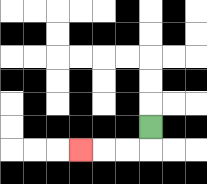{'start': '[6, 5]', 'end': '[3, 6]', 'path_directions': 'D,L,L,L', 'path_coordinates': '[[6, 5], [6, 6], [5, 6], [4, 6], [3, 6]]'}